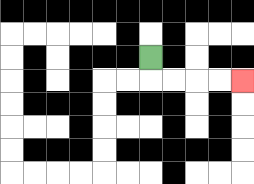{'start': '[6, 2]', 'end': '[10, 3]', 'path_directions': 'D,R,R,R,R', 'path_coordinates': '[[6, 2], [6, 3], [7, 3], [8, 3], [9, 3], [10, 3]]'}